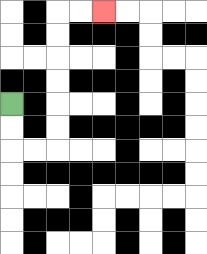{'start': '[0, 4]', 'end': '[4, 0]', 'path_directions': 'D,D,R,R,U,U,U,U,U,U,R,R', 'path_coordinates': '[[0, 4], [0, 5], [0, 6], [1, 6], [2, 6], [2, 5], [2, 4], [2, 3], [2, 2], [2, 1], [2, 0], [3, 0], [4, 0]]'}